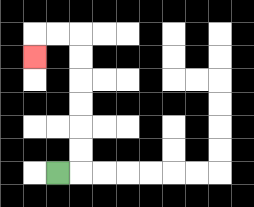{'start': '[2, 7]', 'end': '[1, 2]', 'path_directions': 'R,U,U,U,U,U,U,L,L,D', 'path_coordinates': '[[2, 7], [3, 7], [3, 6], [3, 5], [3, 4], [3, 3], [3, 2], [3, 1], [2, 1], [1, 1], [1, 2]]'}